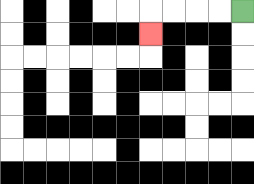{'start': '[10, 0]', 'end': '[6, 1]', 'path_directions': 'L,L,L,L,D', 'path_coordinates': '[[10, 0], [9, 0], [8, 0], [7, 0], [6, 0], [6, 1]]'}